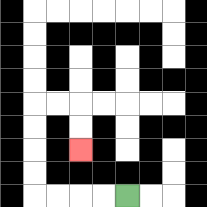{'start': '[5, 8]', 'end': '[3, 6]', 'path_directions': 'L,L,L,L,U,U,U,U,R,R,D,D', 'path_coordinates': '[[5, 8], [4, 8], [3, 8], [2, 8], [1, 8], [1, 7], [1, 6], [1, 5], [1, 4], [2, 4], [3, 4], [3, 5], [3, 6]]'}